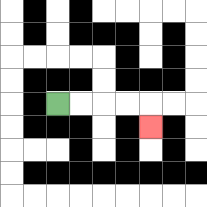{'start': '[2, 4]', 'end': '[6, 5]', 'path_directions': 'R,R,R,R,D', 'path_coordinates': '[[2, 4], [3, 4], [4, 4], [5, 4], [6, 4], [6, 5]]'}